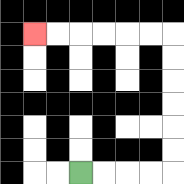{'start': '[3, 7]', 'end': '[1, 1]', 'path_directions': 'R,R,R,R,U,U,U,U,U,U,L,L,L,L,L,L', 'path_coordinates': '[[3, 7], [4, 7], [5, 7], [6, 7], [7, 7], [7, 6], [7, 5], [7, 4], [7, 3], [7, 2], [7, 1], [6, 1], [5, 1], [4, 1], [3, 1], [2, 1], [1, 1]]'}